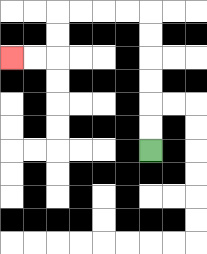{'start': '[6, 6]', 'end': '[0, 2]', 'path_directions': 'U,U,U,U,U,U,L,L,L,L,D,D,L,L', 'path_coordinates': '[[6, 6], [6, 5], [6, 4], [6, 3], [6, 2], [6, 1], [6, 0], [5, 0], [4, 0], [3, 0], [2, 0], [2, 1], [2, 2], [1, 2], [0, 2]]'}